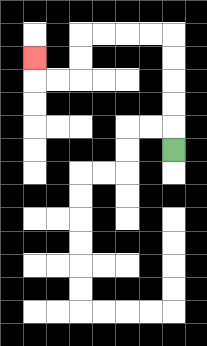{'start': '[7, 6]', 'end': '[1, 2]', 'path_directions': 'U,U,U,U,U,L,L,L,L,D,D,L,L,U', 'path_coordinates': '[[7, 6], [7, 5], [7, 4], [7, 3], [7, 2], [7, 1], [6, 1], [5, 1], [4, 1], [3, 1], [3, 2], [3, 3], [2, 3], [1, 3], [1, 2]]'}